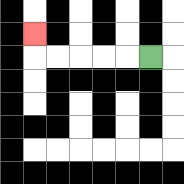{'start': '[6, 2]', 'end': '[1, 1]', 'path_directions': 'L,L,L,L,L,U', 'path_coordinates': '[[6, 2], [5, 2], [4, 2], [3, 2], [2, 2], [1, 2], [1, 1]]'}